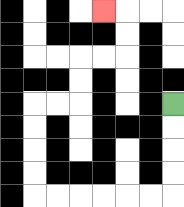{'start': '[7, 4]', 'end': '[4, 0]', 'path_directions': 'D,D,D,D,L,L,L,L,L,L,U,U,U,U,R,R,U,U,R,R,U,U,L', 'path_coordinates': '[[7, 4], [7, 5], [7, 6], [7, 7], [7, 8], [6, 8], [5, 8], [4, 8], [3, 8], [2, 8], [1, 8], [1, 7], [1, 6], [1, 5], [1, 4], [2, 4], [3, 4], [3, 3], [3, 2], [4, 2], [5, 2], [5, 1], [5, 0], [4, 0]]'}